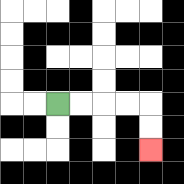{'start': '[2, 4]', 'end': '[6, 6]', 'path_directions': 'R,R,R,R,D,D', 'path_coordinates': '[[2, 4], [3, 4], [4, 4], [5, 4], [6, 4], [6, 5], [6, 6]]'}